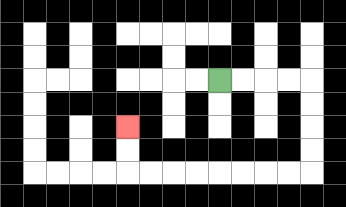{'start': '[9, 3]', 'end': '[5, 5]', 'path_directions': 'R,R,R,R,D,D,D,D,L,L,L,L,L,L,L,L,U,U', 'path_coordinates': '[[9, 3], [10, 3], [11, 3], [12, 3], [13, 3], [13, 4], [13, 5], [13, 6], [13, 7], [12, 7], [11, 7], [10, 7], [9, 7], [8, 7], [7, 7], [6, 7], [5, 7], [5, 6], [5, 5]]'}